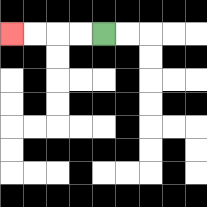{'start': '[4, 1]', 'end': '[0, 1]', 'path_directions': 'L,L,L,L', 'path_coordinates': '[[4, 1], [3, 1], [2, 1], [1, 1], [0, 1]]'}